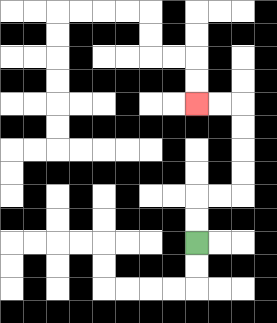{'start': '[8, 10]', 'end': '[8, 4]', 'path_directions': 'U,U,R,R,U,U,U,U,L,L', 'path_coordinates': '[[8, 10], [8, 9], [8, 8], [9, 8], [10, 8], [10, 7], [10, 6], [10, 5], [10, 4], [9, 4], [8, 4]]'}